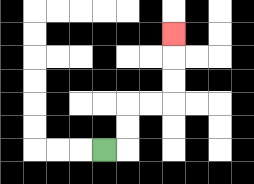{'start': '[4, 6]', 'end': '[7, 1]', 'path_directions': 'R,U,U,R,R,U,U,U', 'path_coordinates': '[[4, 6], [5, 6], [5, 5], [5, 4], [6, 4], [7, 4], [7, 3], [7, 2], [7, 1]]'}